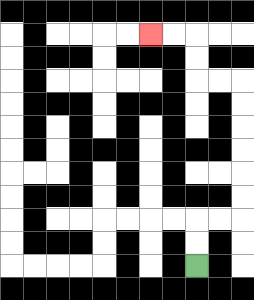{'start': '[8, 11]', 'end': '[6, 1]', 'path_directions': 'U,U,R,R,U,U,U,U,U,U,L,L,U,U,L,L', 'path_coordinates': '[[8, 11], [8, 10], [8, 9], [9, 9], [10, 9], [10, 8], [10, 7], [10, 6], [10, 5], [10, 4], [10, 3], [9, 3], [8, 3], [8, 2], [8, 1], [7, 1], [6, 1]]'}